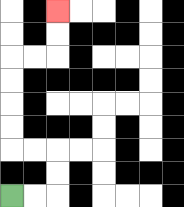{'start': '[0, 8]', 'end': '[2, 0]', 'path_directions': 'R,R,U,U,L,L,U,U,U,U,R,R,U,U', 'path_coordinates': '[[0, 8], [1, 8], [2, 8], [2, 7], [2, 6], [1, 6], [0, 6], [0, 5], [0, 4], [0, 3], [0, 2], [1, 2], [2, 2], [2, 1], [2, 0]]'}